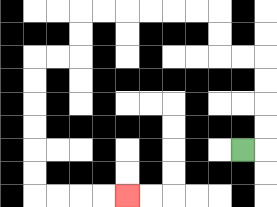{'start': '[10, 6]', 'end': '[5, 8]', 'path_directions': 'R,U,U,U,U,L,L,U,U,L,L,L,L,L,L,D,D,L,L,D,D,D,D,D,D,R,R,R,R', 'path_coordinates': '[[10, 6], [11, 6], [11, 5], [11, 4], [11, 3], [11, 2], [10, 2], [9, 2], [9, 1], [9, 0], [8, 0], [7, 0], [6, 0], [5, 0], [4, 0], [3, 0], [3, 1], [3, 2], [2, 2], [1, 2], [1, 3], [1, 4], [1, 5], [1, 6], [1, 7], [1, 8], [2, 8], [3, 8], [4, 8], [5, 8]]'}